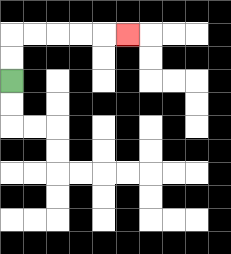{'start': '[0, 3]', 'end': '[5, 1]', 'path_directions': 'U,U,R,R,R,R,R', 'path_coordinates': '[[0, 3], [0, 2], [0, 1], [1, 1], [2, 1], [3, 1], [4, 1], [5, 1]]'}